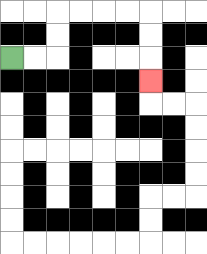{'start': '[0, 2]', 'end': '[6, 3]', 'path_directions': 'R,R,U,U,R,R,R,R,D,D,D', 'path_coordinates': '[[0, 2], [1, 2], [2, 2], [2, 1], [2, 0], [3, 0], [4, 0], [5, 0], [6, 0], [6, 1], [6, 2], [6, 3]]'}